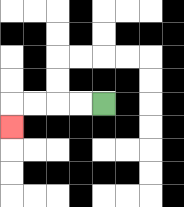{'start': '[4, 4]', 'end': '[0, 5]', 'path_directions': 'L,L,L,L,D', 'path_coordinates': '[[4, 4], [3, 4], [2, 4], [1, 4], [0, 4], [0, 5]]'}